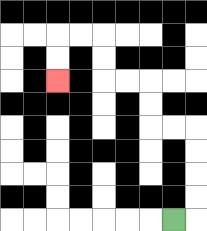{'start': '[7, 9]', 'end': '[2, 3]', 'path_directions': 'R,U,U,U,U,L,L,U,U,L,L,U,U,L,L,D,D', 'path_coordinates': '[[7, 9], [8, 9], [8, 8], [8, 7], [8, 6], [8, 5], [7, 5], [6, 5], [6, 4], [6, 3], [5, 3], [4, 3], [4, 2], [4, 1], [3, 1], [2, 1], [2, 2], [2, 3]]'}